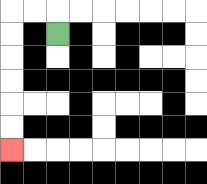{'start': '[2, 1]', 'end': '[0, 6]', 'path_directions': 'U,L,L,D,D,D,D,D,D', 'path_coordinates': '[[2, 1], [2, 0], [1, 0], [0, 0], [0, 1], [0, 2], [0, 3], [0, 4], [0, 5], [0, 6]]'}